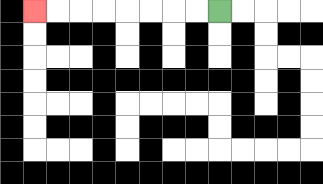{'start': '[9, 0]', 'end': '[1, 0]', 'path_directions': 'L,L,L,L,L,L,L,L', 'path_coordinates': '[[9, 0], [8, 0], [7, 0], [6, 0], [5, 0], [4, 0], [3, 0], [2, 0], [1, 0]]'}